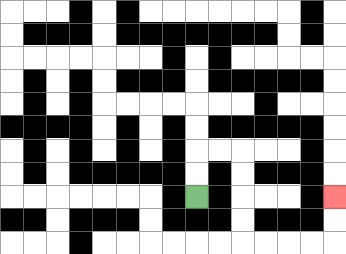{'start': '[8, 8]', 'end': '[14, 8]', 'path_directions': 'U,U,R,R,D,D,D,D,R,R,R,R,U,U', 'path_coordinates': '[[8, 8], [8, 7], [8, 6], [9, 6], [10, 6], [10, 7], [10, 8], [10, 9], [10, 10], [11, 10], [12, 10], [13, 10], [14, 10], [14, 9], [14, 8]]'}